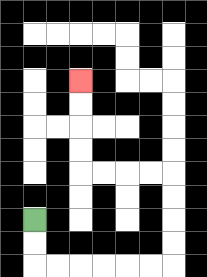{'start': '[1, 9]', 'end': '[3, 3]', 'path_directions': 'D,D,R,R,R,R,R,R,U,U,U,U,L,L,L,L,U,U,U,U', 'path_coordinates': '[[1, 9], [1, 10], [1, 11], [2, 11], [3, 11], [4, 11], [5, 11], [6, 11], [7, 11], [7, 10], [7, 9], [7, 8], [7, 7], [6, 7], [5, 7], [4, 7], [3, 7], [3, 6], [3, 5], [3, 4], [3, 3]]'}